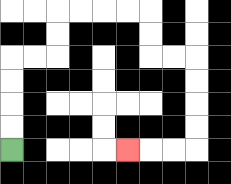{'start': '[0, 6]', 'end': '[5, 6]', 'path_directions': 'U,U,U,U,R,R,U,U,R,R,R,R,D,D,R,R,D,D,D,D,L,L,L', 'path_coordinates': '[[0, 6], [0, 5], [0, 4], [0, 3], [0, 2], [1, 2], [2, 2], [2, 1], [2, 0], [3, 0], [4, 0], [5, 0], [6, 0], [6, 1], [6, 2], [7, 2], [8, 2], [8, 3], [8, 4], [8, 5], [8, 6], [7, 6], [6, 6], [5, 6]]'}